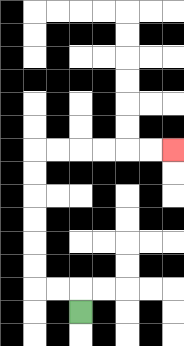{'start': '[3, 13]', 'end': '[7, 6]', 'path_directions': 'U,L,L,U,U,U,U,U,U,R,R,R,R,R,R', 'path_coordinates': '[[3, 13], [3, 12], [2, 12], [1, 12], [1, 11], [1, 10], [1, 9], [1, 8], [1, 7], [1, 6], [2, 6], [3, 6], [4, 6], [5, 6], [6, 6], [7, 6]]'}